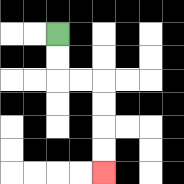{'start': '[2, 1]', 'end': '[4, 7]', 'path_directions': 'D,D,R,R,D,D,D,D', 'path_coordinates': '[[2, 1], [2, 2], [2, 3], [3, 3], [4, 3], [4, 4], [4, 5], [4, 6], [4, 7]]'}